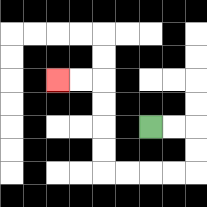{'start': '[6, 5]', 'end': '[2, 3]', 'path_directions': 'R,R,D,D,L,L,L,L,U,U,U,U,L,L', 'path_coordinates': '[[6, 5], [7, 5], [8, 5], [8, 6], [8, 7], [7, 7], [6, 7], [5, 7], [4, 7], [4, 6], [4, 5], [4, 4], [4, 3], [3, 3], [2, 3]]'}